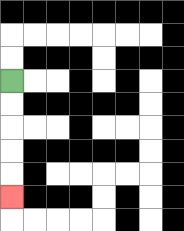{'start': '[0, 3]', 'end': '[0, 8]', 'path_directions': 'D,D,D,D,D', 'path_coordinates': '[[0, 3], [0, 4], [0, 5], [0, 6], [0, 7], [0, 8]]'}